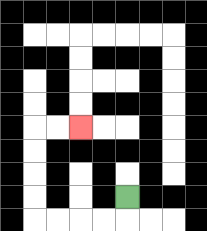{'start': '[5, 8]', 'end': '[3, 5]', 'path_directions': 'D,L,L,L,L,U,U,U,U,R,R', 'path_coordinates': '[[5, 8], [5, 9], [4, 9], [3, 9], [2, 9], [1, 9], [1, 8], [1, 7], [1, 6], [1, 5], [2, 5], [3, 5]]'}